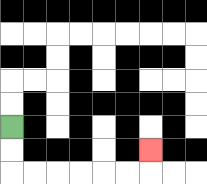{'start': '[0, 5]', 'end': '[6, 6]', 'path_directions': 'D,D,R,R,R,R,R,R,U', 'path_coordinates': '[[0, 5], [0, 6], [0, 7], [1, 7], [2, 7], [3, 7], [4, 7], [5, 7], [6, 7], [6, 6]]'}